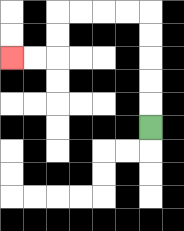{'start': '[6, 5]', 'end': '[0, 2]', 'path_directions': 'U,U,U,U,U,L,L,L,L,D,D,L,L', 'path_coordinates': '[[6, 5], [6, 4], [6, 3], [6, 2], [6, 1], [6, 0], [5, 0], [4, 0], [3, 0], [2, 0], [2, 1], [2, 2], [1, 2], [0, 2]]'}